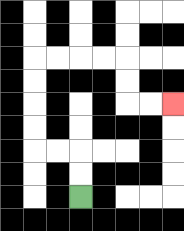{'start': '[3, 8]', 'end': '[7, 4]', 'path_directions': 'U,U,L,L,U,U,U,U,R,R,R,R,D,D,R,R', 'path_coordinates': '[[3, 8], [3, 7], [3, 6], [2, 6], [1, 6], [1, 5], [1, 4], [1, 3], [1, 2], [2, 2], [3, 2], [4, 2], [5, 2], [5, 3], [5, 4], [6, 4], [7, 4]]'}